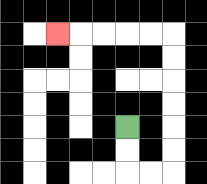{'start': '[5, 5]', 'end': '[2, 1]', 'path_directions': 'D,D,R,R,U,U,U,U,U,U,L,L,L,L,L', 'path_coordinates': '[[5, 5], [5, 6], [5, 7], [6, 7], [7, 7], [7, 6], [7, 5], [7, 4], [7, 3], [7, 2], [7, 1], [6, 1], [5, 1], [4, 1], [3, 1], [2, 1]]'}